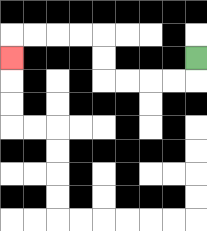{'start': '[8, 2]', 'end': '[0, 2]', 'path_directions': 'D,L,L,L,L,U,U,L,L,L,L,D', 'path_coordinates': '[[8, 2], [8, 3], [7, 3], [6, 3], [5, 3], [4, 3], [4, 2], [4, 1], [3, 1], [2, 1], [1, 1], [0, 1], [0, 2]]'}